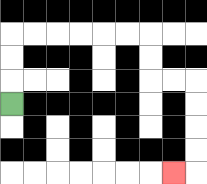{'start': '[0, 4]', 'end': '[7, 7]', 'path_directions': 'U,U,U,R,R,R,R,R,R,D,D,R,R,D,D,D,D,L', 'path_coordinates': '[[0, 4], [0, 3], [0, 2], [0, 1], [1, 1], [2, 1], [3, 1], [4, 1], [5, 1], [6, 1], [6, 2], [6, 3], [7, 3], [8, 3], [8, 4], [8, 5], [8, 6], [8, 7], [7, 7]]'}